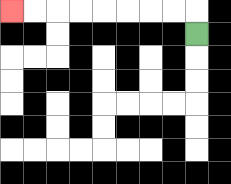{'start': '[8, 1]', 'end': '[0, 0]', 'path_directions': 'U,L,L,L,L,L,L,L,L', 'path_coordinates': '[[8, 1], [8, 0], [7, 0], [6, 0], [5, 0], [4, 0], [3, 0], [2, 0], [1, 0], [0, 0]]'}